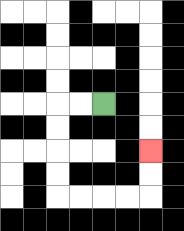{'start': '[4, 4]', 'end': '[6, 6]', 'path_directions': 'L,L,D,D,D,D,R,R,R,R,U,U', 'path_coordinates': '[[4, 4], [3, 4], [2, 4], [2, 5], [2, 6], [2, 7], [2, 8], [3, 8], [4, 8], [5, 8], [6, 8], [6, 7], [6, 6]]'}